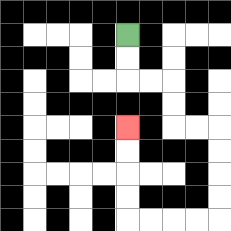{'start': '[5, 1]', 'end': '[5, 5]', 'path_directions': 'D,D,R,R,D,D,R,R,D,D,D,D,L,L,L,L,U,U,U,U', 'path_coordinates': '[[5, 1], [5, 2], [5, 3], [6, 3], [7, 3], [7, 4], [7, 5], [8, 5], [9, 5], [9, 6], [9, 7], [9, 8], [9, 9], [8, 9], [7, 9], [6, 9], [5, 9], [5, 8], [5, 7], [5, 6], [5, 5]]'}